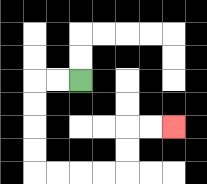{'start': '[3, 3]', 'end': '[7, 5]', 'path_directions': 'L,L,D,D,D,D,R,R,R,R,U,U,R,R', 'path_coordinates': '[[3, 3], [2, 3], [1, 3], [1, 4], [1, 5], [1, 6], [1, 7], [2, 7], [3, 7], [4, 7], [5, 7], [5, 6], [5, 5], [6, 5], [7, 5]]'}